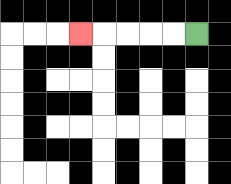{'start': '[8, 1]', 'end': '[3, 1]', 'path_directions': 'L,L,L,L,L', 'path_coordinates': '[[8, 1], [7, 1], [6, 1], [5, 1], [4, 1], [3, 1]]'}